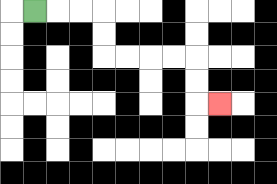{'start': '[1, 0]', 'end': '[9, 4]', 'path_directions': 'R,R,R,D,D,R,R,R,R,D,D,R', 'path_coordinates': '[[1, 0], [2, 0], [3, 0], [4, 0], [4, 1], [4, 2], [5, 2], [6, 2], [7, 2], [8, 2], [8, 3], [8, 4], [9, 4]]'}